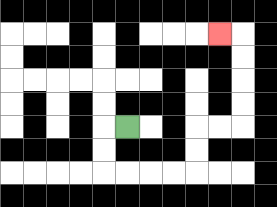{'start': '[5, 5]', 'end': '[9, 1]', 'path_directions': 'L,D,D,R,R,R,R,U,U,R,R,U,U,U,U,L', 'path_coordinates': '[[5, 5], [4, 5], [4, 6], [4, 7], [5, 7], [6, 7], [7, 7], [8, 7], [8, 6], [8, 5], [9, 5], [10, 5], [10, 4], [10, 3], [10, 2], [10, 1], [9, 1]]'}